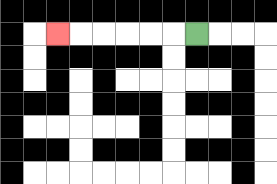{'start': '[8, 1]', 'end': '[2, 1]', 'path_directions': 'L,L,L,L,L,L', 'path_coordinates': '[[8, 1], [7, 1], [6, 1], [5, 1], [4, 1], [3, 1], [2, 1]]'}